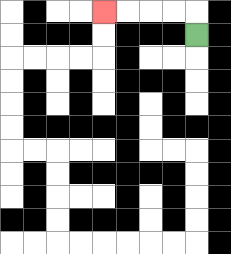{'start': '[8, 1]', 'end': '[4, 0]', 'path_directions': 'U,L,L,L,L', 'path_coordinates': '[[8, 1], [8, 0], [7, 0], [6, 0], [5, 0], [4, 0]]'}